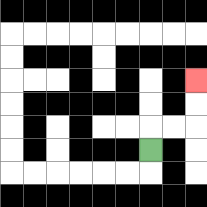{'start': '[6, 6]', 'end': '[8, 3]', 'path_directions': 'U,R,R,U,U', 'path_coordinates': '[[6, 6], [6, 5], [7, 5], [8, 5], [8, 4], [8, 3]]'}